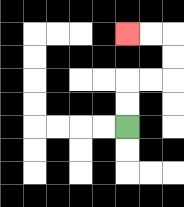{'start': '[5, 5]', 'end': '[5, 1]', 'path_directions': 'U,U,R,R,U,U,L,L', 'path_coordinates': '[[5, 5], [5, 4], [5, 3], [6, 3], [7, 3], [7, 2], [7, 1], [6, 1], [5, 1]]'}